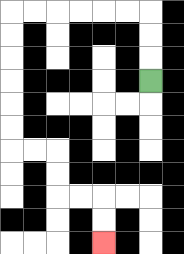{'start': '[6, 3]', 'end': '[4, 10]', 'path_directions': 'U,U,U,L,L,L,L,L,L,D,D,D,D,D,D,R,R,D,D,R,R,D,D', 'path_coordinates': '[[6, 3], [6, 2], [6, 1], [6, 0], [5, 0], [4, 0], [3, 0], [2, 0], [1, 0], [0, 0], [0, 1], [0, 2], [0, 3], [0, 4], [0, 5], [0, 6], [1, 6], [2, 6], [2, 7], [2, 8], [3, 8], [4, 8], [4, 9], [4, 10]]'}